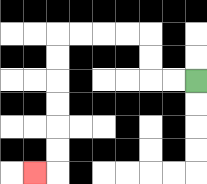{'start': '[8, 3]', 'end': '[1, 7]', 'path_directions': 'L,L,U,U,L,L,L,L,D,D,D,D,D,D,L', 'path_coordinates': '[[8, 3], [7, 3], [6, 3], [6, 2], [6, 1], [5, 1], [4, 1], [3, 1], [2, 1], [2, 2], [2, 3], [2, 4], [2, 5], [2, 6], [2, 7], [1, 7]]'}